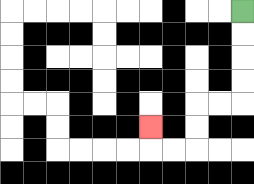{'start': '[10, 0]', 'end': '[6, 5]', 'path_directions': 'D,D,D,D,L,L,D,D,L,L,U', 'path_coordinates': '[[10, 0], [10, 1], [10, 2], [10, 3], [10, 4], [9, 4], [8, 4], [8, 5], [8, 6], [7, 6], [6, 6], [6, 5]]'}